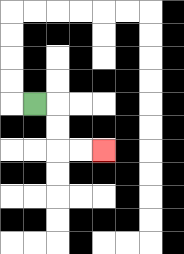{'start': '[1, 4]', 'end': '[4, 6]', 'path_directions': 'R,D,D,R,R', 'path_coordinates': '[[1, 4], [2, 4], [2, 5], [2, 6], [3, 6], [4, 6]]'}